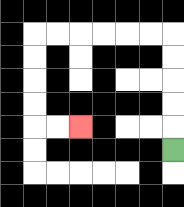{'start': '[7, 6]', 'end': '[3, 5]', 'path_directions': 'U,U,U,U,U,L,L,L,L,L,L,D,D,D,D,R,R', 'path_coordinates': '[[7, 6], [7, 5], [7, 4], [7, 3], [7, 2], [7, 1], [6, 1], [5, 1], [4, 1], [3, 1], [2, 1], [1, 1], [1, 2], [1, 3], [1, 4], [1, 5], [2, 5], [3, 5]]'}